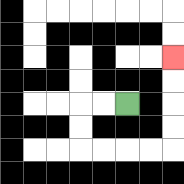{'start': '[5, 4]', 'end': '[7, 2]', 'path_directions': 'L,L,D,D,R,R,R,R,U,U,U,U', 'path_coordinates': '[[5, 4], [4, 4], [3, 4], [3, 5], [3, 6], [4, 6], [5, 6], [6, 6], [7, 6], [7, 5], [7, 4], [7, 3], [7, 2]]'}